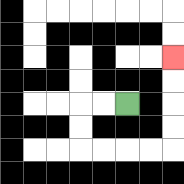{'start': '[5, 4]', 'end': '[7, 2]', 'path_directions': 'L,L,D,D,R,R,R,R,U,U,U,U', 'path_coordinates': '[[5, 4], [4, 4], [3, 4], [3, 5], [3, 6], [4, 6], [5, 6], [6, 6], [7, 6], [7, 5], [7, 4], [7, 3], [7, 2]]'}